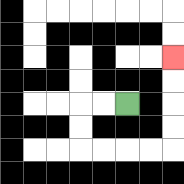{'start': '[5, 4]', 'end': '[7, 2]', 'path_directions': 'L,L,D,D,R,R,R,R,U,U,U,U', 'path_coordinates': '[[5, 4], [4, 4], [3, 4], [3, 5], [3, 6], [4, 6], [5, 6], [6, 6], [7, 6], [7, 5], [7, 4], [7, 3], [7, 2]]'}